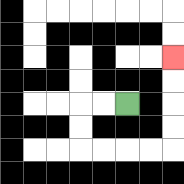{'start': '[5, 4]', 'end': '[7, 2]', 'path_directions': 'L,L,D,D,R,R,R,R,U,U,U,U', 'path_coordinates': '[[5, 4], [4, 4], [3, 4], [3, 5], [3, 6], [4, 6], [5, 6], [6, 6], [7, 6], [7, 5], [7, 4], [7, 3], [7, 2]]'}